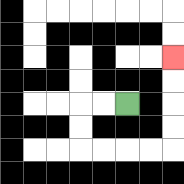{'start': '[5, 4]', 'end': '[7, 2]', 'path_directions': 'L,L,D,D,R,R,R,R,U,U,U,U', 'path_coordinates': '[[5, 4], [4, 4], [3, 4], [3, 5], [3, 6], [4, 6], [5, 6], [6, 6], [7, 6], [7, 5], [7, 4], [7, 3], [7, 2]]'}